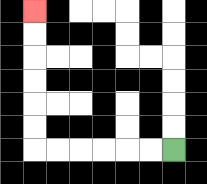{'start': '[7, 6]', 'end': '[1, 0]', 'path_directions': 'L,L,L,L,L,L,U,U,U,U,U,U', 'path_coordinates': '[[7, 6], [6, 6], [5, 6], [4, 6], [3, 6], [2, 6], [1, 6], [1, 5], [1, 4], [1, 3], [1, 2], [1, 1], [1, 0]]'}